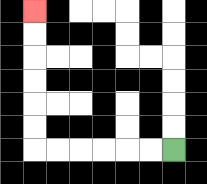{'start': '[7, 6]', 'end': '[1, 0]', 'path_directions': 'L,L,L,L,L,L,U,U,U,U,U,U', 'path_coordinates': '[[7, 6], [6, 6], [5, 6], [4, 6], [3, 6], [2, 6], [1, 6], [1, 5], [1, 4], [1, 3], [1, 2], [1, 1], [1, 0]]'}